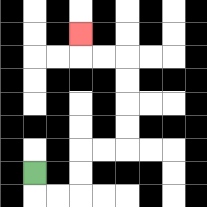{'start': '[1, 7]', 'end': '[3, 1]', 'path_directions': 'D,R,R,U,U,R,R,U,U,U,U,L,L,U', 'path_coordinates': '[[1, 7], [1, 8], [2, 8], [3, 8], [3, 7], [3, 6], [4, 6], [5, 6], [5, 5], [5, 4], [5, 3], [5, 2], [4, 2], [3, 2], [3, 1]]'}